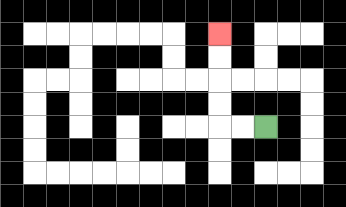{'start': '[11, 5]', 'end': '[9, 1]', 'path_directions': 'L,L,U,U,U,U', 'path_coordinates': '[[11, 5], [10, 5], [9, 5], [9, 4], [9, 3], [9, 2], [9, 1]]'}